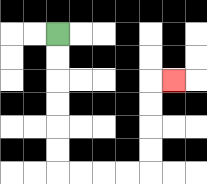{'start': '[2, 1]', 'end': '[7, 3]', 'path_directions': 'D,D,D,D,D,D,R,R,R,R,U,U,U,U,R', 'path_coordinates': '[[2, 1], [2, 2], [2, 3], [2, 4], [2, 5], [2, 6], [2, 7], [3, 7], [4, 7], [5, 7], [6, 7], [6, 6], [6, 5], [6, 4], [6, 3], [7, 3]]'}